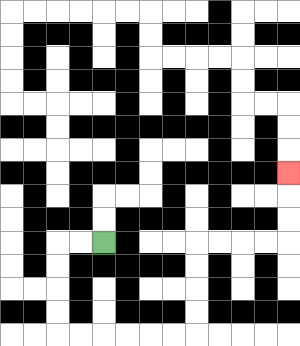{'start': '[4, 10]', 'end': '[12, 7]', 'path_directions': 'L,L,D,D,D,D,R,R,R,R,R,R,U,U,U,U,R,R,R,R,U,U,U', 'path_coordinates': '[[4, 10], [3, 10], [2, 10], [2, 11], [2, 12], [2, 13], [2, 14], [3, 14], [4, 14], [5, 14], [6, 14], [7, 14], [8, 14], [8, 13], [8, 12], [8, 11], [8, 10], [9, 10], [10, 10], [11, 10], [12, 10], [12, 9], [12, 8], [12, 7]]'}